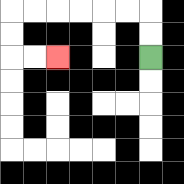{'start': '[6, 2]', 'end': '[2, 2]', 'path_directions': 'U,U,L,L,L,L,L,L,D,D,R,R', 'path_coordinates': '[[6, 2], [6, 1], [6, 0], [5, 0], [4, 0], [3, 0], [2, 0], [1, 0], [0, 0], [0, 1], [0, 2], [1, 2], [2, 2]]'}